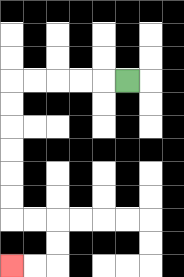{'start': '[5, 3]', 'end': '[0, 11]', 'path_directions': 'L,L,L,L,L,D,D,D,D,D,D,R,R,D,D,L,L', 'path_coordinates': '[[5, 3], [4, 3], [3, 3], [2, 3], [1, 3], [0, 3], [0, 4], [0, 5], [0, 6], [0, 7], [0, 8], [0, 9], [1, 9], [2, 9], [2, 10], [2, 11], [1, 11], [0, 11]]'}